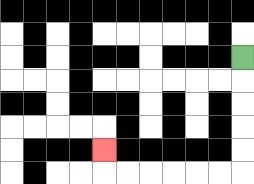{'start': '[10, 2]', 'end': '[4, 6]', 'path_directions': 'D,D,D,D,D,L,L,L,L,L,L,U', 'path_coordinates': '[[10, 2], [10, 3], [10, 4], [10, 5], [10, 6], [10, 7], [9, 7], [8, 7], [7, 7], [6, 7], [5, 7], [4, 7], [4, 6]]'}